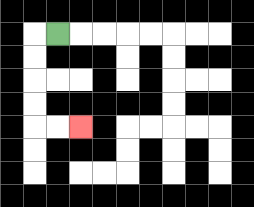{'start': '[2, 1]', 'end': '[3, 5]', 'path_directions': 'L,D,D,D,D,R,R', 'path_coordinates': '[[2, 1], [1, 1], [1, 2], [1, 3], [1, 4], [1, 5], [2, 5], [3, 5]]'}